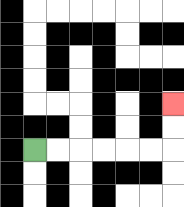{'start': '[1, 6]', 'end': '[7, 4]', 'path_directions': 'R,R,R,R,R,R,U,U', 'path_coordinates': '[[1, 6], [2, 6], [3, 6], [4, 6], [5, 6], [6, 6], [7, 6], [7, 5], [7, 4]]'}